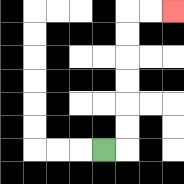{'start': '[4, 6]', 'end': '[7, 0]', 'path_directions': 'R,U,U,U,U,U,U,R,R', 'path_coordinates': '[[4, 6], [5, 6], [5, 5], [5, 4], [5, 3], [5, 2], [5, 1], [5, 0], [6, 0], [7, 0]]'}